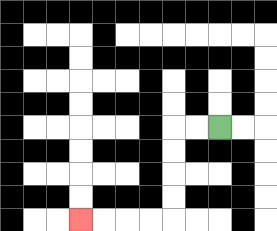{'start': '[9, 5]', 'end': '[3, 9]', 'path_directions': 'L,L,D,D,D,D,L,L,L,L', 'path_coordinates': '[[9, 5], [8, 5], [7, 5], [7, 6], [7, 7], [7, 8], [7, 9], [6, 9], [5, 9], [4, 9], [3, 9]]'}